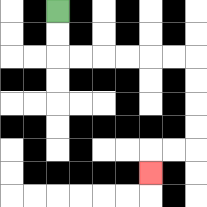{'start': '[2, 0]', 'end': '[6, 7]', 'path_directions': 'D,D,R,R,R,R,R,R,D,D,D,D,L,L,D', 'path_coordinates': '[[2, 0], [2, 1], [2, 2], [3, 2], [4, 2], [5, 2], [6, 2], [7, 2], [8, 2], [8, 3], [8, 4], [8, 5], [8, 6], [7, 6], [6, 6], [6, 7]]'}